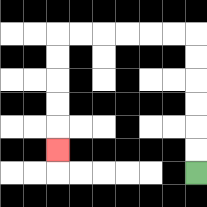{'start': '[8, 7]', 'end': '[2, 6]', 'path_directions': 'U,U,U,U,U,U,L,L,L,L,L,L,D,D,D,D,D', 'path_coordinates': '[[8, 7], [8, 6], [8, 5], [8, 4], [8, 3], [8, 2], [8, 1], [7, 1], [6, 1], [5, 1], [4, 1], [3, 1], [2, 1], [2, 2], [2, 3], [2, 4], [2, 5], [2, 6]]'}